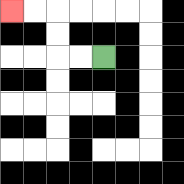{'start': '[4, 2]', 'end': '[0, 0]', 'path_directions': 'L,L,U,U,L,L', 'path_coordinates': '[[4, 2], [3, 2], [2, 2], [2, 1], [2, 0], [1, 0], [0, 0]]'}